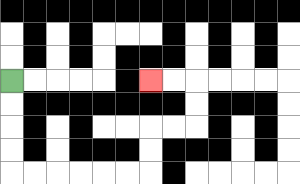{'start': '[0, 3]', 'end': '[6, 3]', 'path_directions': 'D,D,D,D,R,R,R,R,R,R,U,U,R,R,U,U,L,L', 'path_coordinates': '[[0, 3], [0, 4], [0, 5], [0, 6], [0, 7], [1, 7], [2, 7], [3, 7], [4, 7], [5, 7], [6, 7], [6, 6], [6, 5], [7, 5], [8, 5], [8, 4], [8, 3], [7, 3], [6, 3]]'}